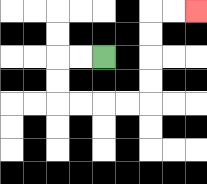{'start': '[4, 2]', 'end': '[8, 0]', 'path_directions': 'L,L,D,D,R,R,R,R,U,U,U,U,R,R', 'path_coordinates': '[[4, 2], [3, 2], [2, 2], [2, 3], [2, 4], [3, 4], [4, 4], [5, 4], [6, 4], [6, 3], [6, 2], [6, 1], [6, 0], [7, 0], [8, 0]]'}